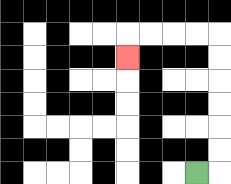{'start': '[8, 7]', 'end': '[5, 2]', 'path_directions': 'R,U,U,U,U,U,U,L,L,L,L,D', 'path_coordinates': '[[8, 7], [9, 7], [9, 6], [9, 5], [9, 4], [9, 3], [9, 2], [9, 1], [8, 1], [7, 1], [6, 1], [5, 1], [5, 2]]'}